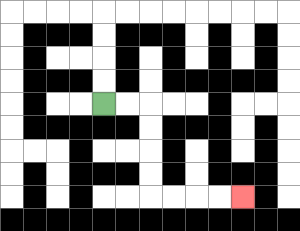{'start': '[4, 4]', 'end': '[10, 8]', 'path_directions': 'R,R,D,D,D,D,R,R,R,R', 'path_coordinates': '[[4, 4], [5, 4], [6, 4], [6, 5], [6, 6], [6, 7], [6, 8], [7, 8], [8, 8], [9, 8], [10, 8]]'}